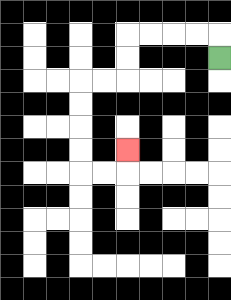{'start': '[9, 2]', 'end': '[5, 6]', 'path_directions': 'U,L,L,L,L,D,D,L,L,D,D,D,D,R,R,U', 'path_coordinates': '[[9, 2], [9, 1], [8, 1], [7, 1], [6, 1], [5, 1], [5, 2], [5, 3], [4, 3], [3, 3], [3, 4], [3, 5], [3, 6], [3, 7], [4, 7], [5, 7], [5, 6]]'}